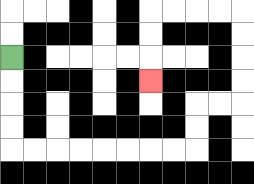{'start': '[0, 2]', 'end': '[6, 3]', 'path_directions': 'D,D,D,D,R,R,R,R,R,R,R,R,U,U,R,R,U,U,U,U,L,L,L,L,D,D,D', 'path_coordinates': '[[0, 2], [0, 3], [0, 4], [0, 5], [0, 6], [1, 6], [2, 6], [3, 6], [4, 6], [5, 6], [6, 6], [7, 6], [8, 6], [8, 5], [8, 4], [9, 4], [10, 4], [10, 3], [10, 2], [10, 1], [10, 0], [9, 0], [8, 0], [7, 0], [6, 0], [6, 1], [6, 2], [6, 3]]'}